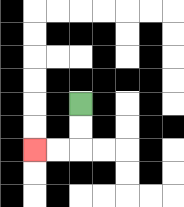{'start': '[3, 4]', 'end': '[1, 6]', 'path_directions': 'D,D,L,L', 'path_coordinates': '[[3, 4], [3, 5], [3, 6], [2, 6], [1, 6]]'}